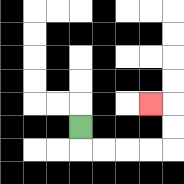{'start': '[3, 5]', 'end': '[6, 4]', 'path_directions': 'D,R,R,R,R,U,U,L', 'path_coordinates': '[[3, 5], [3, 6], [4, 6], [5, 6], [6, 6], [7, 6], [7, 5], [7, 4], [6, 4]]'}